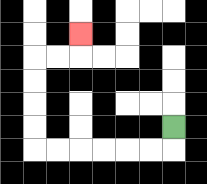{'start': '[7, 5]', 'end': '[3, 1]', 'path_directions': 'D,L,L,L,L,L,L,U,U,U,U,R,R,U', 'path_coordinates': '[[7, 5], [7, 6], [6, 6], [5, 6], [4, 6], [3, 6], [2, 6], [1, 6], [1, 5], [1, 4], [1, 3], [1, 2], [2, 2], [3, 2], [3, 1]]'}